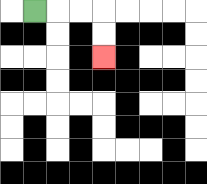{'start': '[1, 0]', 'end': '[4, 2]', 'path_directions': 'R,R,R,D,D', 'path_coordinates': '[[1, 0], [2, 0], [3, 0], [4, 0], [4, 1], [4, 2]]'}